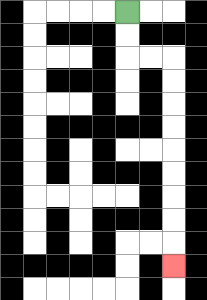{'start': '[5, 0]', 'end': '[7, 11]', 'path_directions': 'D,D,R,R,D,D,D,D,D,D,D,D,D', 'path_coordinates': '[[5, 0], [5, 1], [5, 2], [6, 2], [7, 2], [7, 3], [7, 4], [7, 5], [7, 6], [7, 7], [7, 8], [7, 9], [7, 10], [7, 11]]'}